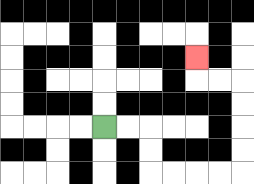{'start': '[4, 5]', 'end': '[8, 2]', 'path_directions': 'R,R,D,D,R,R,R,R,U,U,U,U,L,L,U', 'path_coordinates': '[[4, 5], [5, 5], [6, 5], [6, 6], [6, 7], [7, 7], [8, 7], [9, 7], [10, 7], [10, 6], [10, 5], [10, 4], [10, 3], [9, 3], [8, 3], [8, 2]]'}